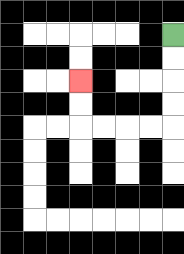{'start': '[7, 1]', 'end': '[3, 3]', 'path_directions': 'D,D,D,D,L,L,L,L,U,U', 'path_coordinates': '[[7, 1], [7, 2], [7, 3], [7, 4], [7, 5], [6, 5], [5, 5], [4, 5], [3, 5], [3, 4], [3, 3]]'}